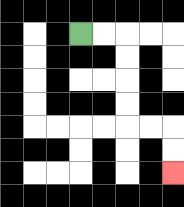{'start': '[3, 1]', 'end': '[7, 7]', 'path_directions': 'R,R,D,D,D,D,R,R,D,D', 'path_coordinates': '[[3, 1], [4, 1], [5, 1], [5, 2], [5, 3], [5, 4], [5, 5], [6, 5], [7, 5], [7, 6], [7, 7]]'}